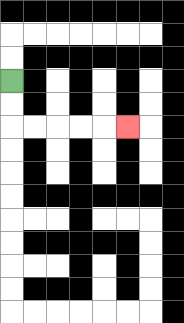{'start': '[0, 3]', 'end': '[5, 5]', 'path_directions': 'D,D,R,R,R,R,R', 'path_coordinates': '[[0, 3], [0, 4], [0, 5], [1, 5], [2, 5], [3, 5], [4, 5], [5, 5]]'}